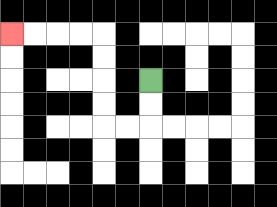{'start': '[6, 3]', 'end': '[0, 1]', 'path_directions': 'D,D,L,L,U,U,U,U,L,L,L,L', 'path_coordinates': '[[6, 3], [6, 4], [6, 5], [5, 5], [4, 5], [4, 4], [4, 3], [4, 2], [4, 1], [3, 1], [2, 1], [1, 1], [0, 1]]'}